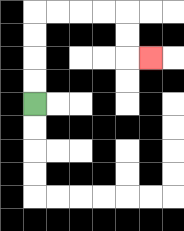{'start': '[1, 4]', 'end': '[6, 2]', 'path_directions': 'U,U,U,U,R,R,R,R,D,D,R', 'path_coordinates': '[[1, 4], [1, 3], [1, 2], [1, 1], [1, 0], [2, 0], [3, 0], [4, 0], [5, 0], [5, 1], [5, 2], [6, 2]]'}